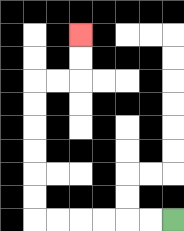{'start': '[7, 9]', 'end': '[3, 1]', 'path_directions': 'L,L,L,L,L,L,U,U,U,U,U,U,R,R,U,U', 'path_coordinates': '[[7, 9], [6, 9], [5, 9], [4, 9], [3, 9], [2, 9], [1, 9], [1, 8], [1, 7], [1, 6], [1, 5], [1, 4], [1, 3], [2, 3], [3, 3], [3, 2], [3, 1]]'}